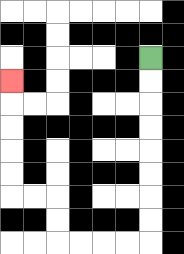{'start': '[6, 2]', 'end': '[0, 3]', 'path_directions': 'D,D,D,D,D,D,D,D,L,L,L,L,U,U,L,L,U,U,U,U,U', 'path_coordinates': '[[6, 2], [6, 3], [6, 4], [6, 5], [6, 6], [6, 7], [6, 8], [6, 9], [6, 10], [5, 10], [4, 10], [3, 10], [2, 10], [2, 9], [2, 8], [1, 8], [0, 8], [0, 7], [0, 6], [0, 5], [0, 4], [0, 3]]'}